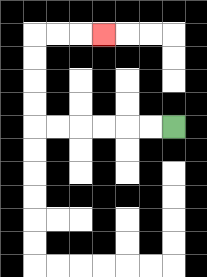{'start': '[7, 5]', 'end': '[4, 1]', 'path_directions': 'L,L,L,L,L,L,U,U,U,U,R,R,R', 'path_coordinates': '[[7, 5], [6, 5], [5, 5], [4, 5], [3, 5], [2, 5], [1, 5], [1, 4], [1, 3], [1, 2], [1, 1], [2, 1], [3, 1], [4, 1]]'}